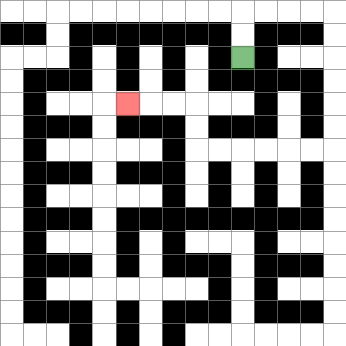{'start': '[10, 2]', 'end': '[5, 4]', 'path_directions': 'U,U,R,R,R,R,D,D,D,D,D,D,L,L,L,L,L,L,U,U,L,L,L', 'path_coordinates': '[[10, 2], [10, 1], [10, 0], [11, 0], [12, 0], [13, 0], [14, 0], [14, 1], [14, 2], [14, 3], [14, 4], [14, 5], [14, 6], [13, 6], [12, 6], [11, 6], [10, 6], [9, 6], [8, 6], [8, 5], [8, 4], [7, 4], [6, 4], [5, 4]]'}